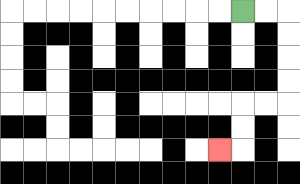{'start': '[10, 0]', 'end': '[9, 6]', 'path_directions': 'R,R,D,D,D,D,L,L,D,D,L', 'path_coordinates': '[[10, 0], [11, 0], [12, 0], [12, 1], [12, 2], [12, 3], [12, 4], [11, 4], [10, 4], [10, 5], [10, 6], [9, 6]]'}